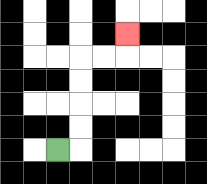{'start': '[2, 6]', 'end': '[5, 1]', 'path_directions': 'R,U,U,U,U,R,R,U', 'path_coordinates': '[[2, 6], [3, 6], [3, 5], [3, 4], [3, 3], [3, 2], [4, 2], [5, 2], [5, 1]]'}